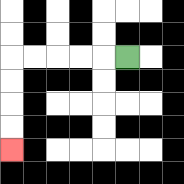{'start': '[5, 2]', 'end': '[0, 6]', 'path_directions': 'L,L,L,L,L,D,D,D,D', 'path_coordinates': '[[5, 2], [4, 2], [3, 2], [2, 2], [1, 2], [0, 2], [0, 3], [0, 4], [0, 5], [0, 6]]'}